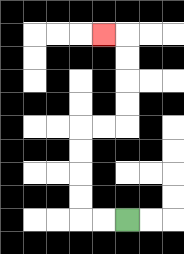{'start': '[5, 9]', 'end': '[4, 1]', 'path_directions': 'L,L,U,U,U,U,R,R,U,U,U,U,L', 'path_coordinates': '[[5, 9], [4, 9], [3, 9], [3, 8], [3, 7], [3, 6], [3, 5], [4, 5], [5, 5], [5, 4], [5, 3], [5, 2], [5, 1], [4, 1]]'}